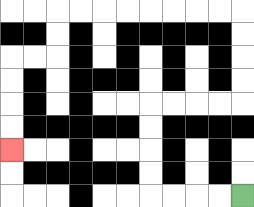{'start': '[10, 8]', 'end': '[0, 6]', 'path_directions': 'L,L,L,L,U,U,U,U,R,R,R,R,U,U,U,U,L,L,L,L,L,L,L,L,D,D,L,L,D,D,D,D', 'path_coordinates': '[[10, 8], [9, 8], [8, 8], [7, 8], [6, 8], [6, 7], [6, 6], [6, 5], [6, 4], [7, 4], [8, 4], [9, 4], [10, 4], [10, 3], [10, 2], [10, 1], [10, 0], [9, 0], [8, 0], [7, 0], [6, 0], [5, 0], [4, 0], [3, 0], [2, 0], [2, 1], [2, 2], [1, 2], [0, 2], [0, 3], [0, 4], [0, 5], [0, 6]]'}